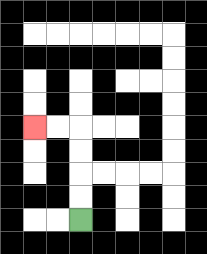{'start': '[3, 9]', 'end': '[1, 5]', 'path_directions': 'U,U,U,U,L,L', 'path_coordinates': '[[3, 9], [3, 8], [3, 7], [3, 6], [3, 5], [2, 5], [1, 5]]'}